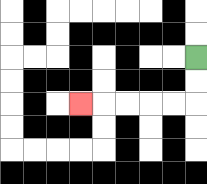{'start': '[8, 2]', 'end': '[3, 4]', 'path_directions': 'D,D,L,L,L,L,L', 'path_coordinates': '[[8, 2], [8, 3], [8, 4], [7, 4], [6, 4], [5, 4], [4, 4], [3, 4]]'}